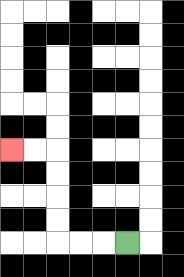{'start': '[5, 10]', 'end': '[0, 6]', 'path_directions': 'L,L,L,U,U,U,U,L,L', 'path_coordinates': '[[5, 10], [4, 10], [3, 10], [2, 10], [2, 9], [2, 8], [2, 7], [2, 6], [1, 6], [0, 6]]'}